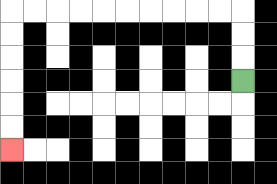{'start': '[10, 3]', 'end': '[0, 6]', 'path_directions': 'U,U,U,L,L,L,L,L,L,L,L,L,L,D,D,D,D,D,D', 'path_coordinates': '[[10, 3], [10, 2], [10, 1], [10, 0], [9, 0], [8, 0], [7, 0], [6, 0], [5, 0], [4, 0], [3, 0], [2, 0], [1, 0], [0, 0], [0, 1], [0, 2], [0, 3], [0, 4], [0, 5], [0, 6]]'}